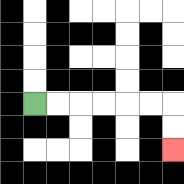{'start': '[1, 4]', 'end': '[7, 6]', 'path_directions': 'R,R,R,R,R,R,D,D', 'path_coordinates': '[[1, 4], [2, 4], [3, 4], [4, 4], [5, 4], [6, 4], [7, 4], [7, 5], [7, 6]]'}